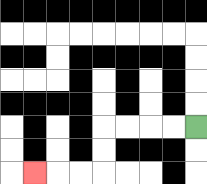{'start': '[8, 5]', 'end': '[1, 7]', 'path_directions': 'L,L,L,L,D,D,L,L,L', 'path_coordinates': '[[8, 5], [7, 5], [6, 5], [5, 5], [4, 5], [4, 6], [4, 7], [3, 7], [2, 7], [1, 7]]'}